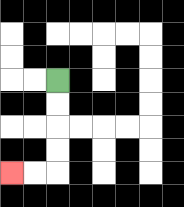{'start': '[2, 3]', 'end': '[0, 7]', 'path_directions': 'D,D,D,D,L,L', 'path_coordinates': '[[2, 3], [2, 4], [2, 5], [2, 6], [2, 7], [1, 7], [0, 7]]'}